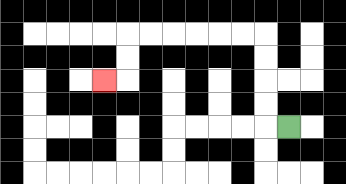{'start': '[12, 5]', 'end': '[4, 3]', 'path_directions': 'L,U,U,U,U,L,L,L,L,L,L,D,D,L', 'path_coordinates': '[[12, 5], [11, 5], [11, 4], [11, 3], [11, 2], [11, 1], [10, 1], [9, 1], [8, 1], [7, 1], [6, 1], [5, 1], [5, 2], [5, 3], [4, 3]]'}